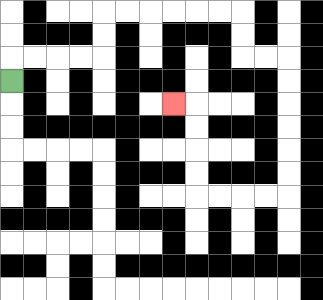{'start': '[0, 3]', 'end': '[7, 4]', 'path_directions': 'U,R,R,R,R,U,U,R,R,R,R,R,R,D,D,R,R,D,D,D,D,D,D,L,L,L,L,U,U,U,U,L', 'path_coordinates': '[[0, 3], [0, 2], [1, 2], [2, 2], [3, 2], [4, 2], [4, 1], [4, 0], [5, 0], [6, 0], [7, 0], [8, 0], [9, 0], [10, 0], [10, 1], [10, 2], [11, 2], [12, 2], [12, 3], [12, 4], [12, 5], [12, 6], [12, 7], [12, 8], [11, 8], [10, 8], [9, 8], [8, 8], [8, 7], [8, 6], [8, 5], [8, 4], [7, 4]]'}